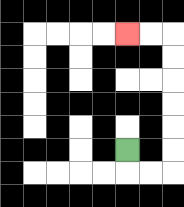{'start': '[5, 6]', 'end': '[5, 1]', 'path_directions': 'D,R,R,U,U,U,U,U,U,L,L', 'path_coordinates': '[[5, 6], [5, 7], [6, 7], [7, 7], [7, 6], [7, 5], [7, 4], [7, 3], [7, 2], [7, 1], [6, 1], [5, 1]]'}